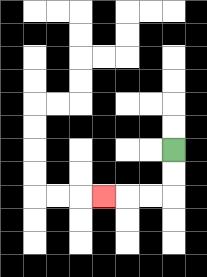{'start': '[7, 6]', 'end': '[4, 8]', 'path_directions': 'D,D,L,L,L', 'path_coordinates': '[[7, 6], [7, 7], [7, 8], [6, 8], [5, 8], [4, 8]]'}